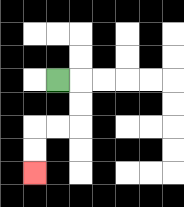{'start': '[2, 3]', 'end': '[1, 7]', 'path_directions': 'R,D,D,L,L,D,D', 'path_coordinates': '[[2, 3], [3, 3], [3, 4], [3, 5], [2, 5], [1, 5], [1, 6], [1, 7]]'}